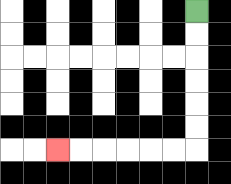{'start': '[8, 0]', 'end': '[2, 6]', 'path_directions': 'D,D,D,D,D,D,L,L,L,L,L,L', 'path_coordinates': '[[8, 0], [8, 1], [8, 2], [8, 3], [8, 4], [8, 5], [8, 6], [7, 6], [6, 6], [5, 6], [4, 6], [3, 6], [2, 6]]'}